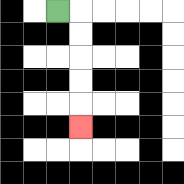{'start': '[2, 0]', 'end': '[3, 5]', 'path_directions': 'R,D,D,D,D,D', 'path_coordinates': '[[2, 0], [3, 0], [3, 1], [3, 2], [3, 3], [3, 4], [3, 5]]'}